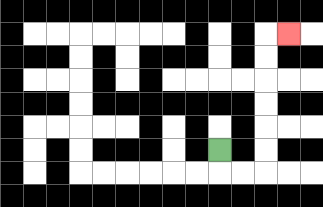{'start': '[9, 6]', 'end': '[12, 1]', 'path_directions': 'D,R,R,U,U,U,U,U,U,R', 'path_coordinates': '[[9, 6], [9, 7], [10, 7], [11, 7], [11, 6], [11, 5], [11, 4], [11, 3], [11, 2], [11, 1], [12, 1]]'}